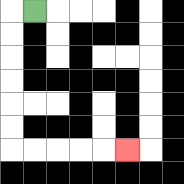{'start': '[1, 0]', 'end': '[5, 6]', 'path_directions': 'L,D,D,D,D,D,D,R,R,R,R,R', 'path_coordinates': '[[1, 0], [0, 0], [0, 1], [0, 2], [0, 3], [0, 4], [0, 5], [0, 6], [1, 6], [2, 6], [3, 6], [4, 6], [5, 6]]'}